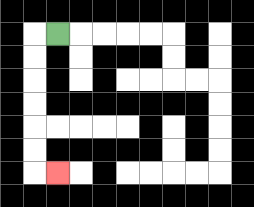{'start': '[2, 1]', 'end': '[2, 7]', 'path_directions': 'L,D,D,D,D,D,D,R', 'path_coordinates': '[[2, 1], [1, 1], [1, 2], [1, 3], [1, 4], [1, 5], [1, 6], [1, 7], [2, 7]]'}